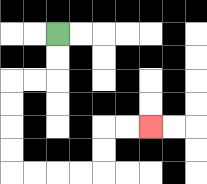{'start': '[2, 1]', 'end': '[6, 5]', 'path_directions': 'D,D,L,L,D,D,D,D,R,R,R,R,U,U,R,R', 'path_coordinates': '[[2, 1], [2, 2], [2, 3], [1, 3], [0, 3], [0, 4], [0, 5], [0, 6], [0, 7], [1, 7], [2, 7], [3, 7], [4, 7], [4, 6], [4, 5], [5, 5], [6, 5]]'}